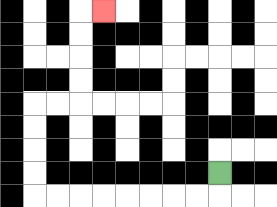{'start': '[9, 7]', 'end': '[4, 0]', 'path_directions': 'D,L,L,L,L,L,L,L,L,U,U,U,U,R,R,U,U,U,U,R', 'path_coordinates': '[[9, 7], [9, 8], [8, 8], [7, 8], [6, 8], [5, 8], [4, 8], [3, 8], [2, 8], [1, 8], [1, 7], [1, 6], [1, 5], [1, 4], [2, 4], [3, 4], [3, 3], [3, 2], [3, 1], [3, 0], [4, 0]]'}